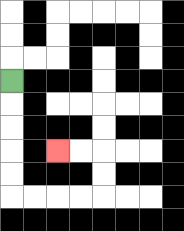{'start': '[0, 3]', 'end': '[2, 6]', 'path_directions': 'D,D,D,D,D,R,R,R,R,U,U,L,L', 'path_coordinates': '[[0, 3], [0, 4], [0, 5], [0, 6], [0, 7], [0, 8], [1, 8], [2, 8], [3, 8], [4, 8], [4, 7], [4, 6], [3, 6], [2, 6]]'}